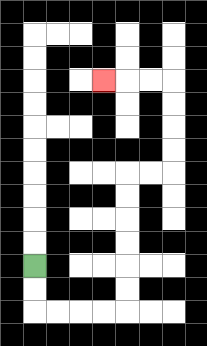{'start': '[1, 11]', 'end': '[4, 3]', 'path_directions': 'D,D,R,R,R,R,U,U,U,U,U,U,R,R,U,U,U,U,L,L,L', 'path_coordinates': '[[1, 11], [1, 12], [1, 13], [2, 13], [3, 13], [4, 13], [5, 13], [5, 12], [5, 11], [5, 10], [5, 9], [5, 8], [5, 7], [6, 7], [7, 7], [7, 6], [7, 5], [7, 4], [7, 3], [6, 3], [5, 3], [4, 3]]'}